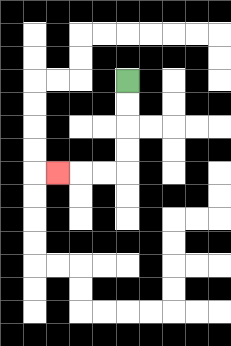{'start': '[5, 3]', 'end': '[2, 7]', 'path_directions': 'D,D,D,D,L,L,L', 'path_coordinates': '[[5, 3], [5, 4], [5, 5], [5, 6], [5, 7], [4, 7], [3, 7], [2, 7]]'}